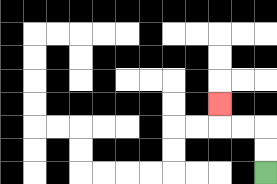{'start': '[11, 7]', 'end': '[9, 4]', 'path_directions': 'U,U,L,L,U', 'path_coordinates': '[[11, 7], [11, 6], [11, 5], [10, 5], [9, 5], [9, 4]]'}